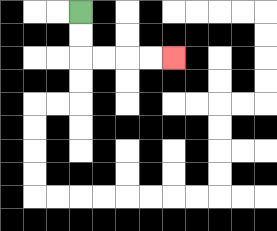{'start': '[3, 0]', 'end': '[7, 2]', 'path_directions': 'D,D,R,R,R,R', 'path_coordinates': '[[3, 0], [3, 1], [3, 2], [4, 2], [5, 2], [6, 2], [7, 2]]'}